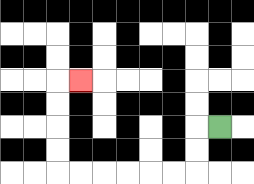{'start': '[9, 5]', 'end': '[3, 3]', 'path_directions': 'L,D,D,L,L,L,L,L,L,U,U,U,U,R', 'path_coordinates': '[[9, 5], [8, 5], [8, 6], [8, 7], [7, 7], [6, 7], [5, 7], [4, 7], [3, 7], [2, 7], [2, 6], [2, 5], [2, 4], [2, 3], [3, 3]]'}